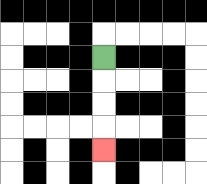{'start': '[4, 2]', 'end': '[4, 6]', 'path_directions': 'D,D,D,D', 'path_coordinates': '[[4, 2], [4, 3], [4, 4], [4, 5], [4, 6]]'}